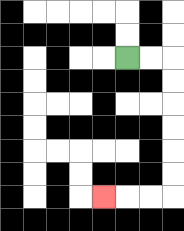{'start': '[5, 2]', 'end': '[4, 8]', 'path_directions': 'R,R,D,D,D,D,D,D,L,L,L', 'path_coordinates': '[[5, 2], [6, 2], [7, 2], [7, 3], [7, 4], [7, 5], [7, 6], [7, 7], [7, 8], [6, 8], [5, 8], [4, 8]]'}